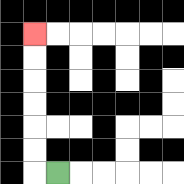{'start': '[2, 7]', 'end': '[1, 1]', 'path_directions': 'L,U,U,U,U,U,U', 'path_coordinates': '[[2, 7], [1, 7], [1, 6], [1, 5], [1, 4], [1, 3], [1, 2], [1, 1]]'}